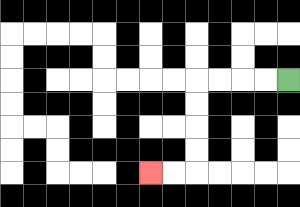{'start': '[12, 3]', 'end': '[6, 7]', 'path_directions': 'L,L,L,L,D,D,D,D,L,L', 'path_coordinates': '[[12, 3], [11, 3], [10, 3], [9, 3], [8, 3], [8, 4], [8, 5], [8, 6], [8, 7], [7, 7], [6, 7]]'}